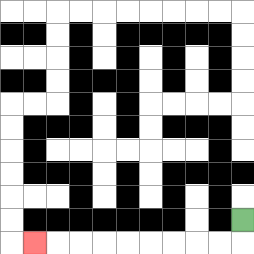{'start': '[10, 9]', 'end': '[1, 10]', 'path_directions': 'D,L,L,L,L,L,L,L,L,L', 'path_coordinates': '[[10, 9], [10, 10], [9, 10], [8, 10], [7, 10], [6, 10], [5, 10], [4, 10], [3, 10], [2, 10], [1, 10]]'}